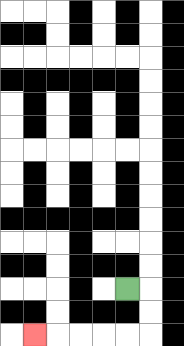{'start': '[5, 12]', 'end': '[1, 14]', 'path_directions': 'R,D,D,L,L,L,L,L', 'path_coordinates': '[[5, 12], [6, 12], [6, 13], [6, 14], [5, 14], [4, 14], [3, 14], [2, 14], [1, 14]]'}